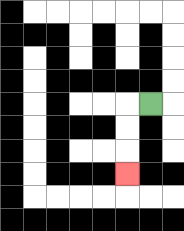{'start': '[6, 4]', 'end': '[5, 7]', 'path_directions': 'L,D,D,D', 'path_coordinates': '[[6, 4], [5, 4], [5, 5], [5, 6], [5, 7]]'}